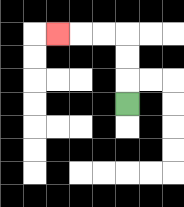{'start': '[5, 4]', 'end': '[2, 1]', 'path_directions': 'U,U,U,L,L,L', 'path_coordinates': '[[5, 4], [5, 3], [5, 2], [5, 1], [4, 1], [3, 1], [2, 1]]'}